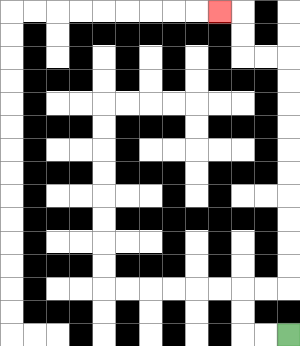{'start': '[12, 14]', 'end': '[9, 0]', 'path_directions': 'L,L,U,U,R,R,U,U,U,U,U,U,U,U,U,U,L,L,U,U,L', 'path_coordinates': '[[12, 14], [11, 14], [10, 14], [10, 13], [10, 12], [11, 12], [12, 12], [12, 11], [12, 10], [12, 9], [12, 8], [12, 7], [12, 6], [12, 5], [12, 4], [12, 3], [12, 2], [11, 2], [10, 2], [10, 1], [10, 0], [9, 0]]'}